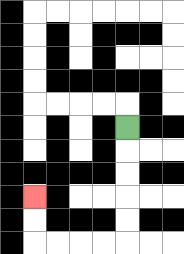{'start': '[5, 5]', 'end': '[1, 8]', 'path_directions': 'D,D,D,D,D,L,L,L,L,U,U', 'path_coordinates': '[[5, 5], [5, 6], [5, 7], [5, 8], [5, 9], [5, 10], [4, 10], [3, 10], [2, 10], [1, 10], [1, 9], [1, 8]]'}